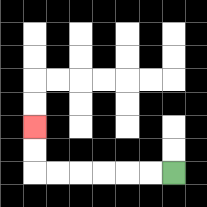{'start': '[7, 7]', 'end': '[1, 5]', 'path_directions': 'L,L,L,L,L,L,U,U', 'path_coordinates': '[[7, 7], [6, 7], [5, 7], [4, 7], [3, 7], [2, 7], [1, 7], [1, 6], [1, 5]]'}